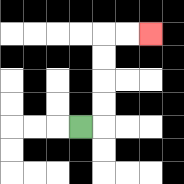{'start': '[3, 5]', 'end': '[6, 1]', 'path_directions': 'R,U,U,U,U,R,R', 'path_coordinates': '[[3, 5], [4, 5], [4, 4], [4, 3], [4, 2], [4, 1], [5, 1], [6, 1]]'}